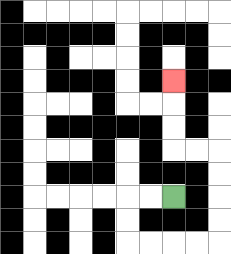{'start': '[7, 8]', 'end': '[7, 3]', 'path_directions': 'L,L,D,D,R,R,R,R,U,U,U,U,L,L,U,U,U', 'path_coordinates': '[[7, 8], [6, 8], [5, 8], [5, 9], [5, 10], [6, 10], [7, 10], [8, 10], [9, 10], [9, 9], [9, 8], [9, 7], [9, 6], [8, 6], [7, 6], [7, 5], [7, 4], [7, 3]]'}